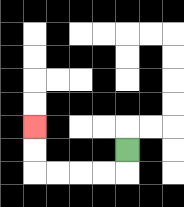{'start': '[5, 6]', 'end': '[1, 5]', 'path_directions': 'D,L,L,L,L,U,U', 'path_coordinates': '[[5, 6], [5, 7], [4, 7], [3, 7], [2, 7], [1, 7], [1, 6], [1, 5]]'}